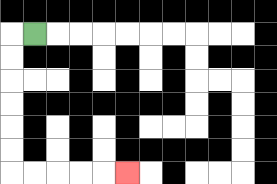{'start': '[1, 1]', 'end': '[5, 7]', 'path_directions': 'L,D,D,D,D,D,D,R,R,R,R,R', 'path_coordinates': '[[1, 1], [0, 1], [0, 2], [0, 3], [0, 4], [0, 5], [0, 6], [0, 7], [1, 7], [2, 7], [3, 7], [4, 7], [5, 7]]'}